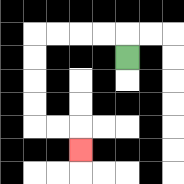{'start': '[5, 2]', 'end': '[3, 6]', 'path_directions': 'U,L,L,L,L,D,D,D,D,R,R,D', 'path_coordinates': '[[5, 2], [5, 1], [4, 1], [3, 1], [2, 1], [1, 1], [1, 2], [1, 3], [1, 4], [1, 5], [2, 5], [3, 5], [3, 6]]'}